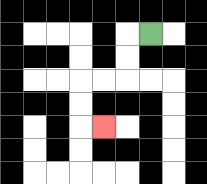{'start': '[6, 1]', 'end': '[4, 5]', 'path_directions': 'L,D,D,L,L,D,D,R', 'path_coordinates': '[[6, 1], [5, 1], [5, 2], [5, 3], [4, 3], [3, 3], [3, 4], [3, 5], [4, 5]]'}